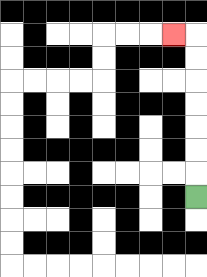{'start': '[8, 8]', 'end': '[7, 1]', 'path_directions': 'U,U,U,U,U,U,U,L', 'path_coordinates': '[[8, 8], [8, 7], [8, 6], [8, 5], [8, 4], [8, 3], [8, 2], [8, 1], [7, 1]]'}